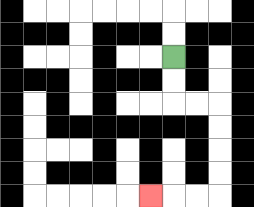{'start': '[7, 2]', 'end': '[6, 8]', 'path_directions': 'D,D,R,R,D,D,D,D,L,L,L', 'path_coordinates': '[[7, 2], [7, 3], [7, 4], [8, 4], [9, 4], [9, 5], [9, 6], [9, 7], [9, 8], [8, 8], [7, 8], [6, 8]]'}